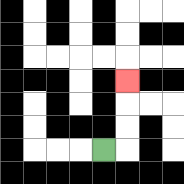{'start': '[4, 6]', 'end': '[5, 3]', 'path_directions': 'R,U,U,U', 'path_coordinates': '[[4, 6], [5, 6], [5, 5], [5, 4], [5, 3]]'}